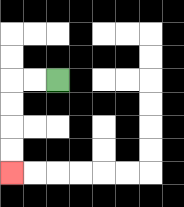{'start': '[2, 3]', 'end': '[0, 7]', 'path_directions': 'L,L,D,D,D,D', 'path_coordinates': '[[2, 3], [1, 3], [0, 3], [0, 4], [0, 5], [0, 6], [0, 7]]'}